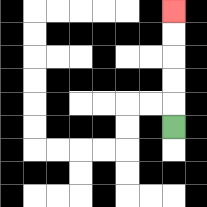{'start': '[7, 5]', 'end': '[7, 0]', 'path_directions': 'U,U,U,U,U', 'path_coordinates': '[[7, 5], [7, 4], [7, 3], [7, 2], [7, 1], [7, 0]]'}